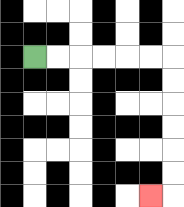{'start': '[1, 2]', 'end': '[6, 8]', 'path_directions': 'R,R,R,R,R,R,D,D,D,D,D,D,L', 'path_coordinates': '[[1, 2], [2, 2], [3, 2], [4, 2], [5, 2], [6, 2], [7, 2], [7, 3], [7, 4], [7, 5], [7, 6], [7, 7], [7, 8], [6, 8]]'}